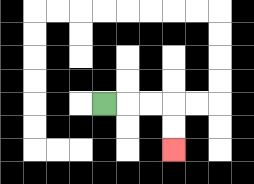{'start': '[4, 4]', 'end': '[7, 6]', 'path_directions': 'R,R,R,D,D', 'path_coordinates': '[[4, 4], [5, 4], [6, 4], [7, 4], [7, 5], [7, 6]]'}